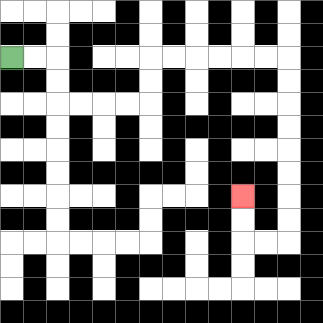{'start': '[0, 2]', 'end': '[10, 8]', 'path_directions': 'R,R,D,D,R,R,R,R,U,U,R,R,R,R,R,R,D,D,D,D,D,D,D,D,L,L,U,U', 'path_coordinates': '[[0, 2], [1, 2], [2, 2], [2, 3], [2, 4], [3, 4], [4, 4], [5, 4], [6, 4], [6, 3], [6, 2], [7, 2], [8, 2], [9, 2], [10, 2], [11, 2], [12, 2], [12, 3], [12, 4], [12, 5], [12, 6], [12, 7], [12, 8], [12, 9], [12, 10], [11, 10], [10, 10], [10, 9], [10, 8]]'}